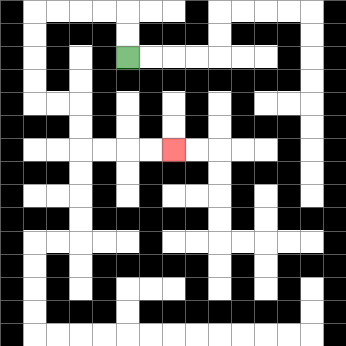{'start': '[5, 2]', 'end': '[7, 6]', 'path_directions': 'U,U,L,L,L,L,D,D,D,D,R,R,D,D,R,R,R,R', 'path_coordinates': '[[5, 2], [5, 1], [5, 0], [4, 0], [3, 0], [2, 0], [1, 0], [1, 1], [1, 2], [1, 3], [1, 4], [2, 4], [3, 4], [3, 5], [3, 6], [4, 6], [5, 6], [6, 6], [7, 6]]'}